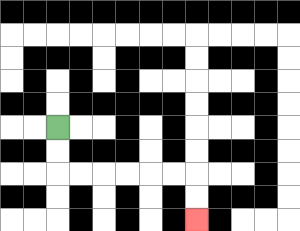{'start': '[2, 5]', 'end': '[8, 9]', 'path_directions': 'D,D,R,R,R,R,R,R,D,D', 'path_coordinates': '[[2, 5], [2, 6], [2, 7], [3, 7], [4, 7], [5, 7], [6, 7], [7, 7], [8, 7], [8, 8], [8, 9]]'}